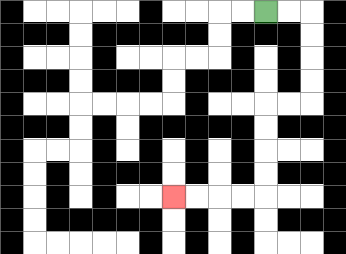{'start': '[11, 0]', 'end': '[7, 8]', 'path_directions': 'R,R,D,D,D,D,L,L,D,D,D,D,L,L,L,L', 'path_coordinates': '[[11, 0], [12, 0], [13, 0], [13, 1], [13, 2], [13, 3], [13, 4], [12, 4], [11, 4], [11, 5], [11, 6], [11, 7], [11, 8], [10, 8], [9, 8], [8, 8], [7, 8]]'}